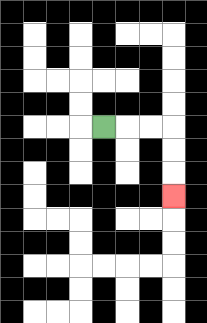{'start': '[4, 5]', 'end': '[7, 8]', 'path_directions': 'R,R,R,D,D,D', 'path_coordinates': '[[4, 5], [5, 5], [6, 5], [7, 5], [7, 6], [7, 7], [7, 8]]'}